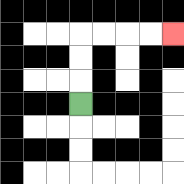{'start': '[3, 4]', 'end': '[7, 1]', 'path_directions': 'U,U,U,R,R,R,R', 'path_coordinates': '[[3, 4], [3, 3], [3, 2], [3, 1], [4, 1], [5, 1], [6, 1], [7, 1]]'}